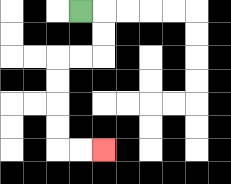{'start': '[3, 0]', 'end': '[4, 6]', 'path_directions': 'R,D,D,L,L,D,D,D,D,R,R', 'path_coordinates': '[[3, 0], [4, 0], [4, 1], [4, 2], [3, 2], [2, 2], [2, 3], [2, 4], [2, 5], [2, 6], [3, 6], [4, 6]]'}